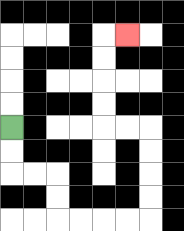{'start': '[0, 5]', 'end': '[5, 1]', 'path_directions': 'D,D,R,R,D,D,R,R,R,R,U,U,U,U,L,L,U,U,U,U,R', 'path_coordinates': '[[0, 5], [0, 6], [0, 7], [1, 7], [2, 7], [2, 8], [2, 9], [3, 9], [4, 9], [5, 9], [6, 9], [6, 8], [6, 7], [6, 6], [6, 5], [5, 5], [4, 5], [4, 4], [4, 3], [4, 2], [4, 1], [5, 1]]'}